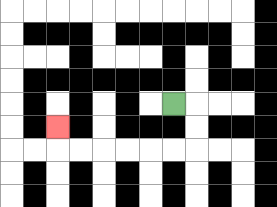{'start': '[7, 4]', 'end': '[2, 5]', 'path_directions': 'R,D,D,L,L,L,L,L,L,U', 'path_coordinates': '[[7, 4], [8, 4], [8, 5], [8, 6], [7, 6], [6, 6], [5, 6], [4, 6], [3, 6], [2, 6], [2, 5]]'}